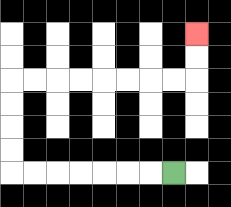{'start': '[7, 7]', 'end': '[8, 1]', 'path_directions': 'L,L,L,L,L,L,L,U,U,U,U,R,R,R,R,R,R,R,R,U,U', 'path_coordinates': '[[7, 7], [6, 7], [5, 7], [4, 7], [3, 7], [2, 7], [1, 7], [0, 7], [0, 6], [0, 5], [0, 4], [0, 3], [1, 3], [2, 3], [3, 3], [4, 3], [5, 3], [6, 3], [7, 3], [8, 3], [8, 2], [8, 1]]'}